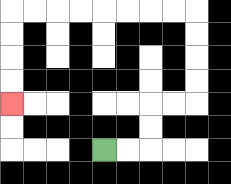{'start': '[4, 6]', 'end': '[0, 4]', 'path_directions': 'R,R,U,U,R,R,U,U,U,U,L,L,L,L,L,L,L,L,D,D,D,D', 'path_coordinates': '[[4, 6], [5, 6], [6, 6], [6, 5], [6, 4], [7, 4], [8, 4], [8, 3], [8, 2], [8, 1], [8, 0], [7, 0], [6, 0], [5, 0], [4, 0], [3, 0], [2, 0], [1, 0], [0, 0], [0, 1], [0, 2], [0, 3], [0, 4]]'}